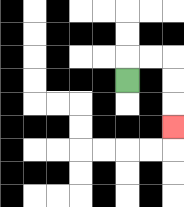{'start': '[5, 3]', 'end': '[7, 5]', 'path_directions': 'U,R,R,D,D,D', 'path_coordinates': '[[5, 3], [5, 2], [6, 2], [7, 2], [7, 3], [7, 4], [7, 5]]'}